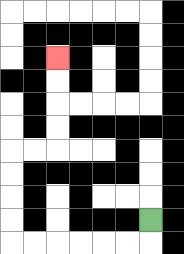{'start': '[6, 9]', 'end': '[2, 2]', 'path_directions': 'D,L,L,L,L,L,L,U,U,U,U,R,R,U,U,U,U', 'path_coordinates': '[[6, 9], [6, 10], [5, 10], [4, 10], [3, 10], [2, 10], [1, 10], [0, 10], [0, 9], [0, 8], [0, 7], [0, 6], [1, 6], [2, 6], [2, 5], [2, 4], [2, 3], [2, 2]]'}